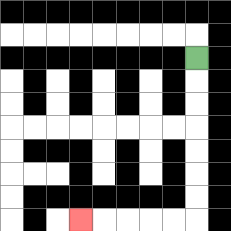{'start': '[8, 2]', 'end': '[3, 9]', 'path_directions': 'D,D,D,D,D,D,D,L,L,L,L,L', 'path_coordinates': '[[8, 2], [8, 3], [8, 4], [8, 5], [8, 6], [8, 7], [8, 8], [8, 9], [7, 9], [6, 9], [5, 9], [4, 9], [3, 9]]'}